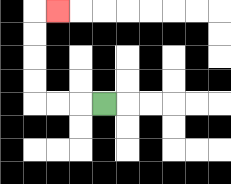{'start': '[4, 4]', 'end': '[2, 0]', 'path_directions': 'L,L,L,U,U,U,U,R', 'path_coordinates': '[[4, 4], [3, 4], [2, 4], [1, 4], [1, 3], [1, 2], [1, 1], [1, 0], [2, 0]]'}